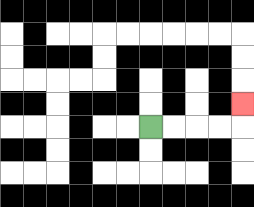{'start': '[6, 5]', 'end': '[10, 4]', 'path_directions': 'R,R,R,R,U', 'path_coordinates': '[[6, 5], [7, 5], [8, 5], [9, 5], [10, 5], [10, 4]]'}